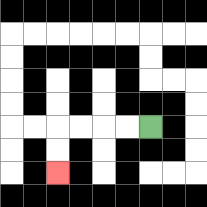{'start': '[6, 5]', 'end': '[2, 7]', 'path_directions': 'L,L,L,L,D,D', 'path_coordinates': '[[6, 5], [5, 5], [4, 5], [3, 5], [2, 5], [2, 6], [2, 7]]'}